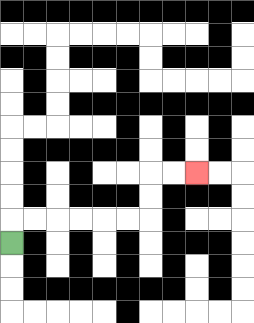{'start': '[0, 10]', 'end': '[8, 7]', 'path_directions': 'U,R,R,R,R,R,R,U,U,R,R', 'path_coordinates': '[[0, 10], [0, 9], [1, 9], [2, 9], [3, 9], [4, 9], [5, 9], [6, 9], [6, 8], [6, 7], [7, 7], [8, 7]]'}